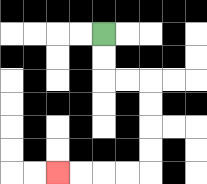{'start': '[4, 1]', 'end': '[2, 7]', 'path_directions': 'D,D,R,R,D,D,D,D,L,L,L,L', 'path_coordinates': '[[4, 1], [4, 2], [4, 3], [5, 3], [6, 3], [6, 4], [6, 5], [6, 6], [6, 7], [5, 7], [4, 7], [3, 7], [2, 7]]'}